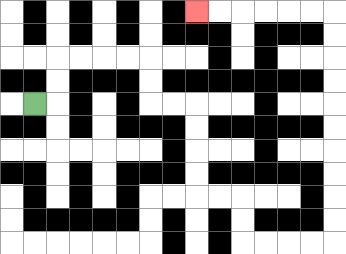{'start': '[1, 4]', 'end': '[8, 0]', 'path_directions': 'R,U,U,R,R,R,R,D,D,R,R,D,D,D,D,R,R,D,D,R,R,R,R,U,U,U,U,U,U,U,U,U,U,L,L,L,L,L,L', 'path_coordinates': '[[1, 4], [2, 4], [2, 3], [2, 2], [3, 2], [4, 2], [5, 2], [6, 2], [6, 3], [6, 4], [7, 4], [8, 4], [8, 5], [8, 6], [8, 7], [8, 8], [9, 8], [10, 8], [10, 9], [10, 10], [11, 10], [12, 10], [13, 10], [14, 10], [14, 9], [14, 8], [14, 7], [14, 6], [14, 5], [14, 4], [14, 3], [14, 2], [14, 1], [14, 0], [13, 0], [12, 0], [11, 0], [10, 0], [9, 0], [8, 0]]'}